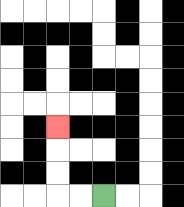{'start': '[4, 8]', 'end': '[2, 5]', 'path_directions': 'L,L,U,U,U', 'path_coordinates': '[[4, 8], [3, 8], [2, 8], [2, 7], [2, 6], [2, 5]]'}